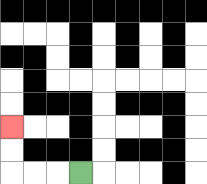{'start': '[3, 7]', 'end': '[0, 5]', 'path_directions': 'L,L,L,U,U', 'path_coordinates': '[[3, 7], [2, 7], [1, 7], [0, 7], [0, 6], [0, 5]]'}